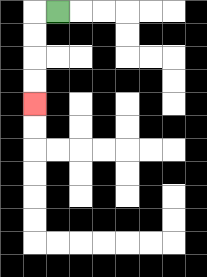{'start': '[2, 0]', 'end': '[1, 4]', 'path_directions': 'L,D,D,D,D', 'path_coordinates': '[[2, 0], [1, 0], [1, 1], [1, 2], [1, 3], [1, 4]]'}